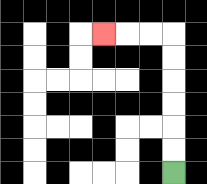{'start': '[7, 7]', 'end': '[4, 1]', 'path_directions': 'U,U,U,U,U,U,L,L,L', 'path_coordinates': '[[7, 7], [7, 6], [7, 5], [7, 4], [7, 3], [7, 2], [7, 1], [6, 1], [5, 1], [4, 1]]'}